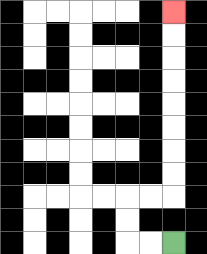{'start': '[7, 10]', 'end': '[7, 0]', 'path_directions': 'L,L,U,U,R,R,U,U,U,U,U,U,U,U', 'path_coordinates': '[[7, 10], [6, 10], [5, 10], [5, 9], [5, 8], [6, 8], [7, 8], [7, 7], [7, 6], [7, 5], [7, 4], [7, 3], [7, 2], [7, 1], [7, 0]]'}